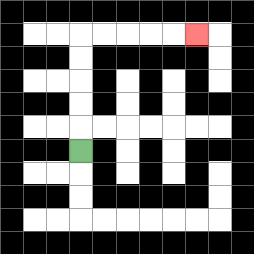{'start': '[3, 6]', 'end': '[8, 1]', 'path_directions': 'U,U,U,U,U,R,R,R,R,R', 'path_coordinates': '[[3, 6], [3, 5], [3, 4], [3, 3], [3, 2], [3, 1], [4, 1], [5, 1], [6, 1], [7, 1], [8, 1]]'}